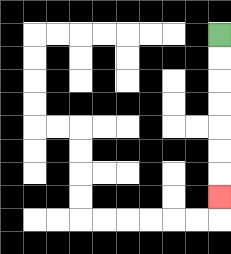{'start': '[9, 1]', 'end': '[9, 8]', 'path_directions': 'D,D,D,D,D,D,D', 'path_coordinates': '[[9, 1], [9, 2], [9, 3], [9, 4], [9, 5], [9, 6], [9, 7], [9, 8]]'}